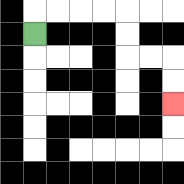{'start': '[1, 1]', 'end': '[7, 4]', 'path_directions': 'U,R,R,R,R,D,D,R,R,D,D', 'path_coordinates': '[[1, 1], [1, 0], [2, 0], [3, 0], [4, 0], [5, 0], [5, 1], [5, 2], [6, 2], [7, 2], [7, 3], [7, 4]]'}